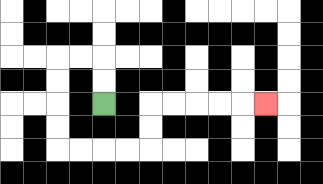{'start': '[4, 4]', 'end': '[11, 4]', 'path_directions': 'U,U,L,L,D,D,D,D,R,R,R,R,U,U,R,R,R,R,R', 'path_coordinates': '[[4, 4], [4, 3], [4, 2], [3, 2], [2, 2], [2, 3], [2, 4], [2, 5], [2, 6], [3, 6], [4, 6], [5, 6], [6, 6], [6, 5], [6, 4], [7, 4], [8, 4], [9, 4], [10, 4], [11, 4]]'}